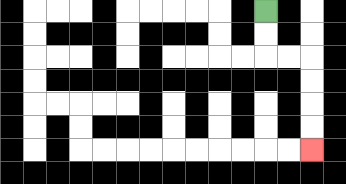{'start': '[11, 0]', 'end': '[13, 6]', 'path_directions': 'D,D,R,R,D,D,D,D', 'path_coordinates': '[[11, 0], [11, 1], [11, 2], [12, 2], [13, 2], [13, 3], [13, 4], [13, 5], [13, 6]]'}